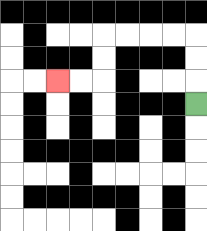{'start': '[8, 4]', 'end': '[2, 3]', 'path_directions': 'U,U,U,L,L,L,L,D,D,L,L', 'path_coordinates': '[[8, 4], [8, 3], [8, 2], [8, 1], [7, 1], [6, 1], [5, 1], [4, 1], [4, 2], [4, 3], [3, 3], [2, 3]]'}